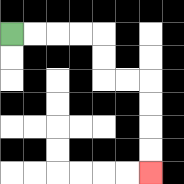{'start': '[0, 1]', 'end': '[6, 7]', 'path_directions': 'R,R,R,R,D,D,R,R,D,D,D,D', 'path_coordinates': '[[0, 1], [1, 1], [2, 1], [3, 1], [4, 1], [4, 2], [4, 3], [5, 3], [6, 3], [6, 4], [6, 5], [6, 6], [6, 7]]'}